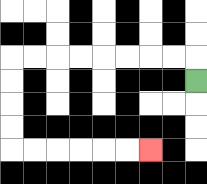{'start': '[8, 3]', 'end': '[6, 6]', 'path_directions': 'U,L,L,L,L,L,L,L,L,D,D,D,D,R,R,R,R,R,R', 'path_coordinates': '[[8, 3], [8, 2], [7, 2], [6, 2], [5, 2], [4, 2], [3, 2], [2, 2], [1, 2], [0, 2], [0, 3], [0, 4], [0, 5], [0, 6], [1, 6], [2, 6], [3, 6], [4, 6], [5, 6], [6, 6]]'}